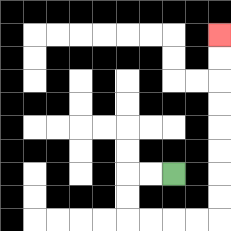{'start': '[7, 7]', 'end': '[9, 1]', 'path_directions': 'L,L,D,D,R,R,R,R,U,U,U,U,U,U,U,U', 'path_coordinates': '[[7, 7], [6, 7], [5, 7], [5, 8], [5, 9], [6, 9], [7, 9], [8, 9], [9, 9], [9, 8], [9, 7], [9, 6], [9, 5], [9, 4], [9, 3], [9, 2], [9, 1]]'}